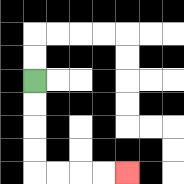{'start': '[1, 3]', 'end': '[5, 7]', 'path_directions': 'D,D,D,D,R,R,R,R', 'path_coordinates': '[[1, 3], [1, 4], [1, 5], [1, 6], [1, 7], [2, 7], [3, 7], [4, 7], [5, 7]]'}